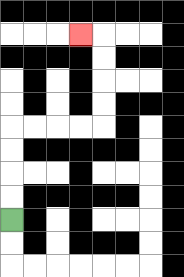{'start': '[0, 9]', 'end': '[3, 1]', 'path_directions': 'U,U,U,U,R,R,R,R,U,U,U,U,L', 'path_coordinates': '[[0, 9], [0, 8], [0, 7], [0, 6], [0, 5], [1, 5], [2, 5], [3, 5], [4, 5], [4, 4], [4, 3], [4, 2], [4, 1], [3, 1]]'}